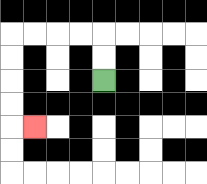{'start': '[4, 3]', 'end': '[1, 5]', 'path_directions': 'U,U,L,L,L,L,D,D,D,D,R', 'path_coordinates': '[[4, 3], [4, 2], [4, 1], [3, 1], [2, 1], [1, 1], [0, 1], [0, 2], [0, 3], [0, 4], [0, 5], [1, 5]]'}